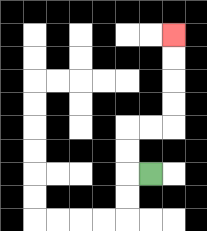{'start': '[6, 7]', 'end': '[7, 1]', 'path_directions': 'L,U,U,R,R,U,U,U,U', 'path_coordinates': '[[6, 7], [5, 7], [5, 6], [5, 5], [6, 5], [7, 5], [7, 4], [7, 3], [7, 2], [7, 1]]'}